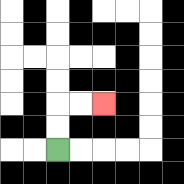{'start': '[2, 6]', 'end': '[4, 4]', 'path_directions': 'U,U,R,R', 'path_coordinates': '[[2, 6], [2, 5], [2, 4], [3, 4], [4, 4]]'}